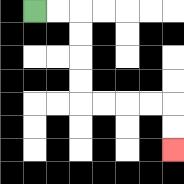{'start': '[1, 0]', 'end': '[7, 6]', 'path_directions': 'R,R,D,D,D,D,R,R,R,R,D,D', 'path_coordinates': '[[1, 0], [2, 0], [3, 0], [3, 1], [3, 2], [3, 3], [3, 4], [4, 4], [5, 4], [6, 4], [7, 4], [7, 5], [7, 6]]'}